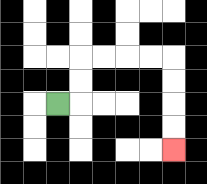{'start': '[2, 4]', 'end': '[7, 6]', 'path_directions': 'R,U,U,R,R,R,R,D,D,D,D', 'path_coordinates': '[[2, 4], [3, 4], [3, 3], [3, 2], [4, 2], [5, 2], [6, 2], [7, 2], [7, 3], [7, 4], [7, 5], [7, 6]]'}